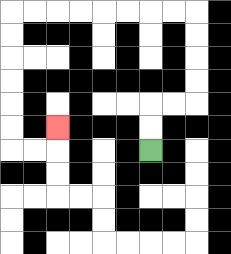{'start': '[6, 6]', 'end': '[2, 5]', 'path_directions': 'U,U,R,R,U,U,U,U,L,L,L,L,L,L,L,L,D,D,D,D,D,D,R,R,U', 'path_coordinates': '[[6, 6], [6, 5], [6, 4], [7, 4], [8, 4], [8, 3], [8, 2], [8, 1], [8, 0], [7, 0], [6, 0], [5, 0], [4, 0], [3, 0], [2, 0], [1, 0], [0, 0], [0, 1], [0, 2], [0, 3], [0, 4], [0, 5], [0, 6], [1, 6], [2, 6], [2, 5]]'}